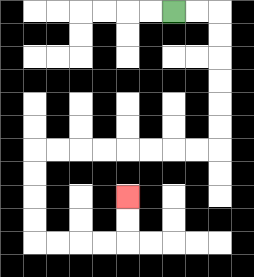{'start': '[7, 0]', 'end': '[5, 8]', 'path_directions': 'R,R,D,D,D,D,D,D,L,L,L,L,L,L,L,L,D,D,D,D,R,R,R,R,U,U', 'path_coordinates': '[[7, 0], [8, 0], [9, 0], [9, 1], [9, 2], [9, 3], [9, 4], [9, 5], [9, 6], [8, 6], [7, 6], [6, 6], [5, 6], [4, 6], [3, 6], [2, 6], [1, 6], [1, 7], [1, 8], [1, 9], [1, 10], [2, 10], [3, 10], [4, 10], [5, 10], [5, 9], [5, 8]]'}